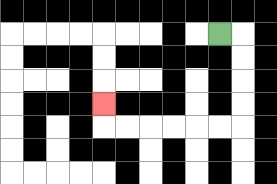{'start': '[9, 1]', 'end': '[4, 4]', 'path_directions': 'R,D,D,D,D,L,L,L,L,L,L,U', 'path_coordinates': '[[9, 1], [10, 1], [10, 2], [10, 3], [10, 4], [10, 5], [9, 5], [8, 5], [7, 5], [6, 5], [5, 5], [4, 5], [4, 4]]'}